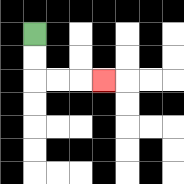{'start': '[1, 1]', 'end': '[4, 3]', 'path_directions': 'D,D,R,R,R', 'path_coordinates': '[[1, 1], [1, 2], [1, 3], [2, 3], [3, 3], [4, 3]]'}